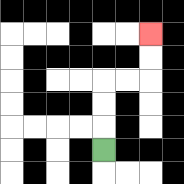{'start': '[4, 6]', 'end': '[6, 1]', 'path_directions': 'U,U,U,R,R,U,U', 'path_coordinates': '[[4, 6], [4, 5], [4, 4], [4, 3], [5, 3], [6, 3], [6, 2], [6, 1]]'}